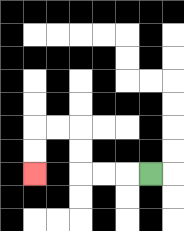{'start': '[6, 7]', 'end': '[1, 7]', 'path_directions': 'L,L,L,U,U,L,L,D,D', 'path_coordinates': '[[6, 7], [5, 7], [4, 7], [3, 7], [3, 6], [3, 5], [2, 5], [1, 5], [1, 6], [1, 7]]'}